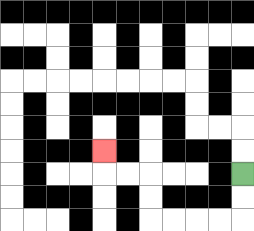{'start': '[10, 7]', 'end': '[4, 6]', 'path_directions': 'D,D,L,L,L,L,U,U,L,L,U', 'path_coordinates': '[[10, 7], [10, 8], [10, 9], [9, 9], [8, 9], [7, 9], [6, 9], [6, 8], [6, 7], [5, 7], [4, 7], [4, 6]]'}